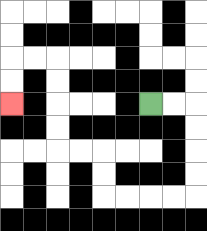{'start': '[6, 4]', 'end': '[0, 4]', 'path_directions': 'R,R,D,D,D,D,L,L,L,L,U,U,L,L,U,U,U,U,L,L,D,D', 'path_coordinates': '[[6, 4], [7, 4], [8, 4], [8, 5], [8, 6], [8, 7], [8, 8], [7, 8], [6, 8], [5, 8], [4, 8], [4, 7], [4, 6], [3, 6], [2, 6], [2, 5], [2, 4], [2, 3], [2, 2], [1, 2], [0, 2], [0, 3], [0, 4]]'}